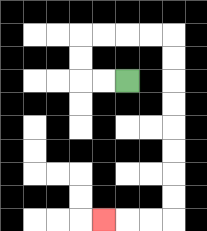{'start': '[5, 3]', 'end': '[4, 9]', 'path_directions': 'L,L,U,U,R,R,R,R,D,D,D,D,D,D,D,D,L,L,L', 'path_coordinates': '[[5, 3], [4, 3], [3, 3], [3, 2], [3, 1], [4, 1], [5, 1], [6, 1], [7, 1], [7, 2], [7, 3], [7, 4], [7, 5], [7, 6], [7, 7], [7, 8], [7, 9], [6, 9], [5, 9], [4, 9]]'}